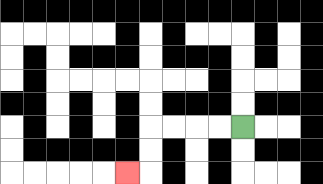{'start': '[10, 5]', 'end': '[5, 7]', 'path_directions': 'L,L,L,L,D,D,L', 'path_coordinates': '[[10, 5], [9, 5], [8, 5], [7, 5], [6, 5], [6, 6], [6, 7], [5, 7]]'}